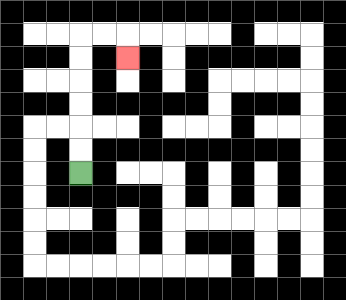{'start': '[3, 7]', 'end': '[5, 2]', 'path_directions': 'U,U,U,U,U,U,R,R,D', 'path_coordinates': '[[3, 7], [3, 6], [3, 5], [3, 4], [3, 3], [3, 2], [3, 1], [4, 1], [5, 1], [5, 2]]'}